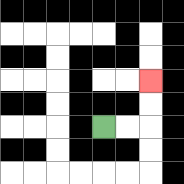{'start': '[4, 5]', 'end': '[6, 3]', 'path_directions': 'R,R,U,U', 'path_coordinates': '[[4, 5], [5, 5], [6, 5], [6, 4], [6, 3]]'}